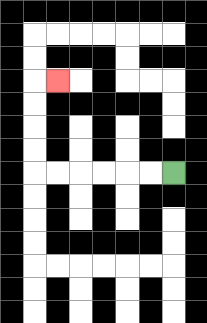{'start': '[7, 7]', 'end': '[2, 3]', 'path_directions': 'L,L,L,L,L,L,U,U,U,U,R', 'path_coordinates': '[[7, 7], [6, 7], [5, 7], [4, 7], [3, 7], [2, 7], [1, 7], [1, 6], [1, 5], [1, 4], [1, 3], [2, 3]]'}